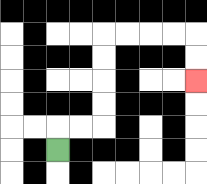{'start': '[2, 6]', 'end': '[8, 3]', 'path_directions': 'U,R,R,U,U,U,U,R,R,R,R,D,D', 'path_coordinates': '[[2, 6], [2, 5], [3, 5], [4, 5], [4, 4], [4, 3], [4, 2], [4, 1], [5, 1], [6, 1], [7, 1], [8, 1], [8, 2], [8, 3]]'}